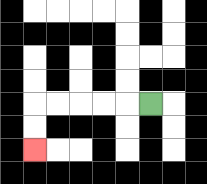{'start': '[6, 4]', 'end': '[1, 6]', 'path_directions': 'L,L,L,L,L,D,D', 'path_coordinates': '[[6, 4], [5, 4], [4, 4], [3, 4], [2, 4], [1, 4], [1, 5], [1, 6]]'}